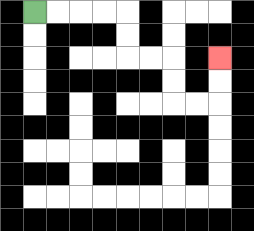{'start': '[1, 0]', 'end': '[9, 2]', 'path_directions': 'R,R,R,R,D,D,R,R,D,D,R,R,U,U', 'path_coordinates': '[[1, 0], [2, 0], [3, 0], [4, 0], [5, 0], [5, 1], [5, 2], [6, 2], [7, 2], [7, 3], [7, 4], [8, 4], [9, 4], [9, 3], [9, 2]]'}